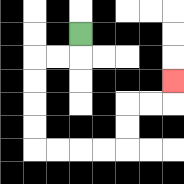{'start': '[3, 1]', 'end': '[7, 3]', 'path_directions': 'D,L,L,D,D,D,D,R,R,R,R,U,U,R,R,U', 'path_coordinates': '[[3, 1], [3, 2], [2, 2], [1, 2], [1, 3], [1, 4], [1, 5], [1, 6], [2, 6], [3, 6], [4, 6], [5, 6], [5, 5], [5, 4], [6, 4], [7, 4], [7, 3]]'}